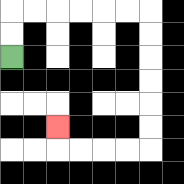{'start': '[0, 2]', 'end': '[2, 5]', 'path_directions': 'U,U,R,R,R,R,R,R,D,D,D,D,D,D,L,L,L,L,U', 'path_coordinates': '[[0, 2], [0, 1], [0, 0], [1, 0], [2, 0], [3, 0], [4, 0], [5, 0], [6, 0], [6, 1], [6, 2], [6, 3], [6, 4], [6, 5], [6, 6], [5, 6], [4, 6], [3, 6], [2, 6], [2, 5]]'}